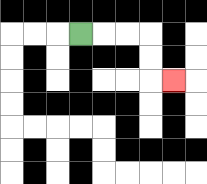{'start': '[3, 1]', 'end': '[7, 3]', 'path_directions': 'R,R,R,D,D,R', 'path_coordinates': '[[3, 1], [4, 1], [5, 1], [6, 1], [6, 2], [6, 3], [7, 3]]'}